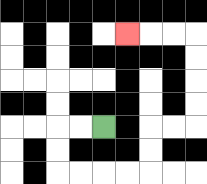{'start': '[4, 5]', 'end': '[5, 1]', 'path_directions': 'L,L,D,D,R,R,R,R,U,U,R,R,U,U,U,U,L,L,L', 'path_coordinates': '[[4, 5], [3, 5], [2, 5], [2, 6], [2, 7], [3, 7], [4, 7], [5, 7], [6, 7], [6, 6], [6, 5], [7, 5], [8, 5], [8, 4], [8, 3], [8, 2], [8, 1], [7, 1], [6, 1], [5, 1]]'}